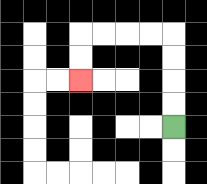{'start': '[7, 5]', 'end': '[3, 3]', 'path_directions': 'U,U,U,U,L,L,L,L,D,D', 'path_coordinates': '[[7, 5], [7, 4], [7, 3], [7, 2], [7, 1], [6, 1], [5, 1], [4, 1], [3, 1], [3, 2], [3, 3]]'}